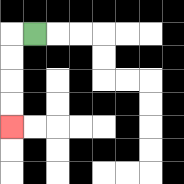{'start': '[1, 1]', 'end': '[0, 5]', 'path_directions': 'L,D,D,D,D', 'path_coordinates': '[[1, 1], [0, 1], [0, 2], [0, 3], [0, 4], [0, 5]]'}